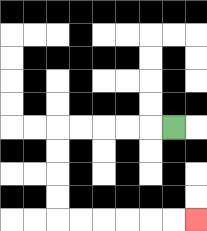{'start': '[7, 5]', 'end': '[8, 9]', 'path_directions': 'L,L,L,L,L,D,D,D,D,R,R,R,R,R,R', 'path_coordinates': '[[7, 5], [6, 5], [5, 5], [4, 5], [3, 5], [2, 5], [2, 6], [2, 7], [2, 8], [2, 9], [3, 9], [4, 9], [5, 9], [6, 9], [7, 9], [8, 9]]'}